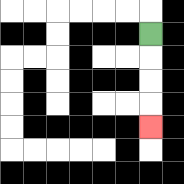{'start': '[6, 1]', 'end': '[6, 5]', 'path_directions': 'D,D,D,D', 'path_coordinates': '[[6, 1], [6, 2], [6, 3], [6, 4], [6, 5]]'}